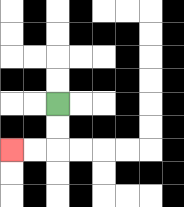{'start': '[2, 4]', 'end': '[0, 6]', 'path_directions': 'D,D,L,L', 'path_coordinates': '[[2, 4], [2, 5], [2, 6], [1, 6], [0, 6]]'}